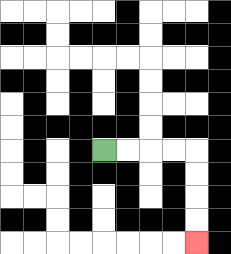{'start': '[4, 6]', 'end': '[8, 10]', 'path_directions': 'R,R,R,R,D,D,D,D', 'path_coordinates': '[[4, 6], [5, 6], [6, 6], [7, 6], [8, 6], [8, 7], [8, 8], [8, 9], [8, 10]]'}